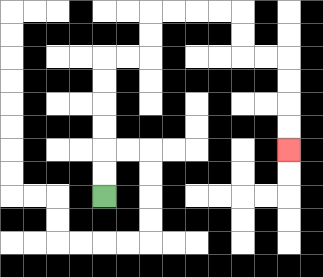{'start': '[4, 8]', 'end': '[12, 6]', 'path_directions': 'U,U,U,U,U,U,R,R,U,U,R,R,R,R,D,D,R,R,D,D,D,D', 'path_coordinates': '[[4, 8], [4, 7], [4, 6], [4, 5], [4, 4], [4, 3], [4, 2], [5, 2], [6, 2], [6, 1], [6, 0], [7, 0], [8, 0], [9, 0], [10, 0], [10, 1], [10, 2], [11, 2], [12, 2], [12, 3], [12, 4], [12, 5], [12, 6]]'}